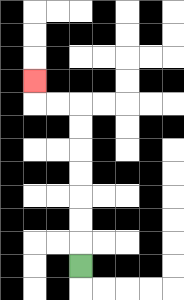{'start': '[3, 11]', 'end': '[1, 3]', 'path_directions': 'U,U,U,U,U,U,U,L,L,U', 'path_coordinates': '[[3, 11], [3, 10], [3, 9], [3, 8], [3, 7], [3, 6], [3, 5], [3, 4], [2, 4], [1, 4], [1, 3]]'}